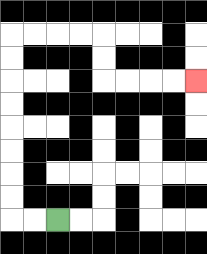{'start': '[2, 9]', 'end': '[8, 3]', 'path_directions': 'L,L,U,U,U,U,U,U,U,U,R,R,R,R,D,D,R,R,R,R', 'path_coordinates': '[[2, 9], [1, 9], [0, 9], [0, 8], [0, 7], [0, 6], [0, 5], [0, 4], [0, 3], [0, 2], [0, 1], [1, 1], [2, 1], [3, 1], [4, 1], [4, 2], [4, 3], [5, 3], [6, 3], [7, 3], [8, 3]]'}